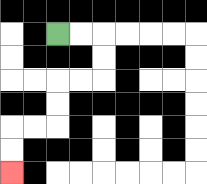{'start': '[2, 1]', 'end': '[0, 7]', 'path_directions': 'R,R,D,D,L,L,D,D,L,L,D,D', 'path_coordinates': '[[2, 1], [3, 1], [4, 1], [4, 2], [4, 3], [3, 3], [2, 3], [2, 4], [2, 5], [1, 5], [0, 5], [0, 6], [0, 7]]'}